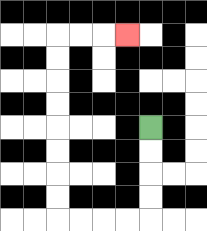{'start': '[6, 5]', 'end': '[5, 1]', 'path_directions': 'D,D,D,D,L,L,L,L,U,U,U,U,U,U,U,U,R,R,R', 'path_coordinates': '[[6, 5], [6, 6], [6, 7], [6, 8], [6, 9], [5, 9], [4, 9], [3, 9], [2, 9], [2, 8], [2, 7], [2, 6], [2, 5], [2, 4], [2, 3], [2, 2], [2, 1], [3, 1], [4, 1], [5, 1]]'}